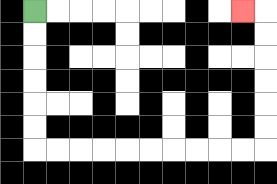{'start': '[1, 0]', 'end': '[10, 0]', 'path_directions': 'D,D,D,D,D,D,R,R,R,R,R,R,R,R,R,R,U,U,U,U,U,U,L', 'path_coordinates': '[[1, 0], [1, 1], [1, 2], [1, 3], [1, 4], [1, 5], [1, 6], [2, 6], [3, 6], [4, 6], [5, 6], [6, 6], [7, 6], [8, 6], [9, 6], [10, 6], [11, 6], [11, 5], [11, 4], [11, 3], [11, 2], [11, 1], [11, 0], [10, 0]]'}